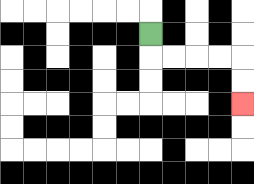{'start': '[6, 1]', 'end': '[10, 4]', 'path_directions': 'D,R,R,R,R,D,D', 'path_coordinates': '[[6, 1], [6, 2], [7, 2], [8, 2], [9, 2], [10, 2], [10, 3], [10, 4]]'}